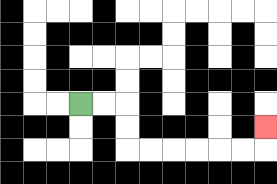{'start': '[3, 4]', 'end': '[11, 5]', 'path_directions': 'R,R,D,D,R,R,R,R,R,R,U', 'path_coordinates': '[[3, 4], [4, 4], [5, 4], [5, 5], [5, 6], [6, 6], [7, 6], [8, 6], [9, 6], [10, 6], [11, 6], [11, 5]]'}